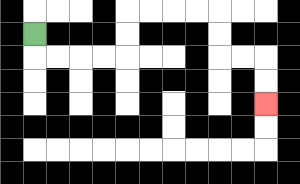{'start': '[1, 1]', 'end': '[11, 4]', 'path_directions': 'D,R,R,R,R,U,U,R,R,R,R,D,D,R,R,D,D', 'path_coordinates': '[[1, 1], [1, 2], [2, 2], [3, 2], [4, 2], [5, 2], [5, 1], [5, 0], [6, 0], [7, 0], [8, 0], [9, 0], [9, 1], [9, 2], [10, 2], [11, 2], [11, 3], [11, 4]]'}